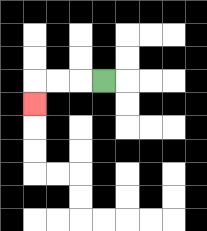{'start': '[4, 3]', 'end': '[1, 4]', 'path_directions': 'L,L,L,D', 'path_coordinates': '[[4, 3], [3, 3], [2, 3], [1, 3], [1, 4]]'}